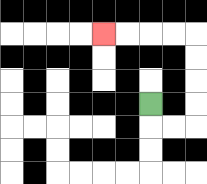{'start': '[6, 4]', 'end': '[4, 1]', 'path_directions': 'D,R,R,U,U,U,U,L,L,L,L', 'path_coordinates': '[[6, 4], [6, 5], [7, 5], [8, 5], [8, 4], [8, 3], [8, 2], [8, 1], [7, 1], [6, 1], [5, 1], [4, 1]]'}